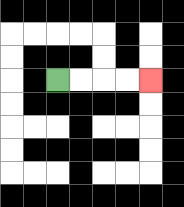{'start': '[2, 3]', 'end': '[6, 3]', 'path_directions': 'R,R,R,R', 'path_coordinates': '[[2, 3], [3, 3], [4, 3], [5, 3], [6, 3]]'}